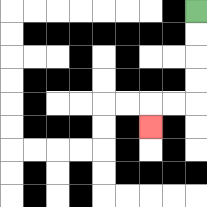{'start': '[8, 0]', 'end': '[6, 5]', 'path_directions': 'D,D,D,D,L,L,D', 'path_coordinates': '[[8, 0], [8, 1], [8, 2], [8, 3], [8, 4], [7, 4], [6, 4], [6, 5]]'}